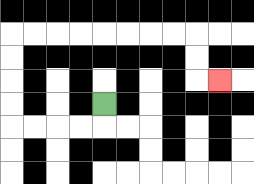{'start': '[4, 4]', 'end': '[9, 3]', 'path_directions': 'D,L,L,L,L,U,U,U,U,R,R,R,R,R,R,R,R,D,D,R', 'path_coordinates': '[[4, 4], [4, 5], [3, 5], [2, 5], [1, 5], [0, 5], [0, 4], [0, 3], [0, 2], [0, 1], [1, 1], [2, 1], [3, 1], [4, 1], [5, 1], [6, 1], [7, 1], [8, 1], [8, 2], [8, 3], [9, 3]]'}